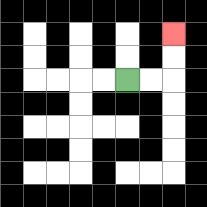{'start': '[5, 3]', 'end': '[7, 1]', 'path_directions': 'R,R,U,U', 'path_coordinates': '[[5, 3], [6, 3], [7, 3], [7, 2], [7, 1]]'}